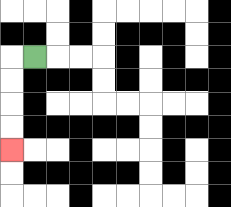{'start': '[1, 2]', 'end': '[0, 6]', 'path_directions': 'L,D,D,D,D', 'path_coordinates': '[[1, 2], [0, 2], [0, 3], [0, 4], [0, 5], [0, 6]]'}